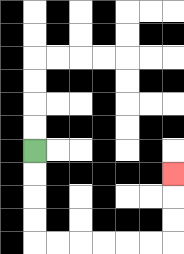{'start': '[1, 6]', 'end': '[7, 7]', 'path_directions': 'D,D,D,D,R,R,R,R,R,R,U,U,U', 'path_coordinates': '[[1, 6], [1, 7], [1, 8], [1, 9], [1, 10], [2, 10], [3, 10], [4, 10], [5, 10], [6, 10], [7, 10], [7, 9], [7, 8], [7, 7]]'}